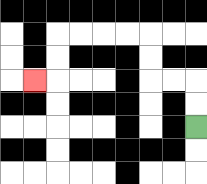{'start': '[8, 5]', 'end': '[1, 3]', 'path_directions': 'U,U,L,L,U,U,L,L,L,L,D,D,L', 'path_coordinates': '[[8, 5], [8, 4], [8, 3], [7, 3], [6, 3], [6, 2], [6, 1], [5, 1], [4, 1], [3, 1], [2, 1], [2, 2], [2, 3], [1, 3]]'}